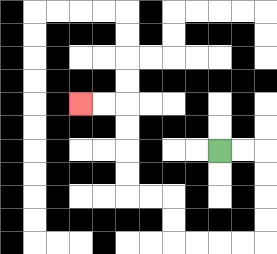{'start': '[9, 6]', 'end': '[3, 4]', 'path_directions': 'R,R,D,D,D,D,L,L,L,L,U,U,L,L,U,U,U,U,L,L', 'path_coordinates': '[[9, 6], [10, 6], [11, 6], [11, 7], [11, 8], [11, 9], [11, 10], [10, 10], [9, 10], [8, 10], [7, 10], [7, 9], [7, 8], [6, 8], [5, 8], [5, 7], [5, 6], [5, 5], [5, 4], [4, 4], [3, 4]]'}